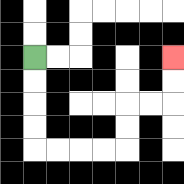{'start': '[1, 2]', 'end': '[7, 2]', 'path_directions': 'D,D,D,D,R,R,R,R,U,U,R,R,U,U', 'path_coordinates': '[[1, 2], [1, 3], [1, 4], [1, 5], [1, 6], [2, 6], [3, 6], [4, 6], [5, 6], [5, 5], [5, 4], [6, 4], [7, 4], [7, 3], [7, 2]]'}